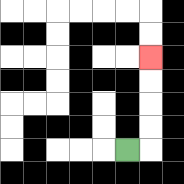{'start': '[5, 6]', 'end': '[6, 2]', 'path_directions': 'R,U,U,U,U', 'path_coordinates': '[[5, 6], [6, 6], [6, 5], [6, 4], [6, 3], [6, 2]]'}